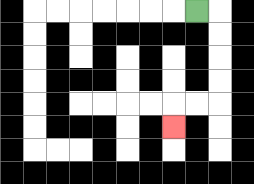{'start': '[8, 0]', 'end': '[7, 5]', 'path_directions': 'R,D,D,D,D,L,L,D', 'path_coordinates': '[[8, 0], [9, 0], [9, 1], [9, 2], [9, 3], [9, 4], [8, 4], [7, 4], [7, 5]]'}